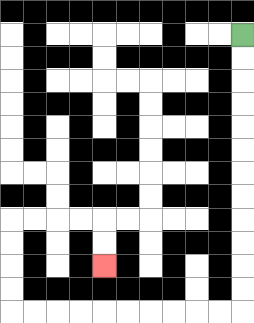{'start': '[10, 1]', 'end': '[4, 11]', 'path_directions': 'D,D,D,D,D,D,D,D,D,D,D,D,L,L,L,L,L,L,L,L,L,L,U,U,U,U,R,R,R,R,D,D', 'path_coordinates': '[[10, 1], [10, 2], [10, 3], [10, 4], [10, 5], [10, 6], [10, 7], [10, 8], [10, 9], [10, 10], [10, 11], [10, 12], [10, 13], [9, 13], [8, 13], [7, 13], [6, 13], [5, 13], [4, 13], [3, 13], [2, 13], [1, 13], [0, 13], [0, 12], [0, 11], [0, 10], [0, 9], [1, 9], [2, 9], [3, 9], [4, 9], [4, 10], [4, 11]]'}